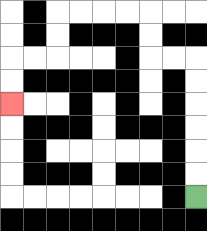{'start': '[8, 8]', 'end': '[0, 4]', 'path_directions': 'U,U,U,U,U,U,L,L,U,U,L,L,L,L,D,D,L,L,D,D', 'path_coordinates': '[[8, 8], [8, 7], [8, 6], [8, 5], [8, 4], [8, 3], [8, 2], [7, 2], [6, 2], [6, 1], [6, 0], [5, 0], [4, 0], [3, 0], [2, 0], [2, 1], [2, 2], [1, 2], [0, 2], [0, 3], [0, 4]]'}